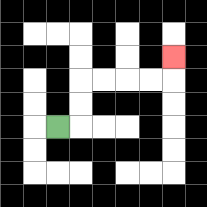{'start': '[2, 5]', 'end': '[7, 2]', 'path_directions': 'R,U,U,R,R,R,R,U', 'path_coordinates': '[[2, 5], [3, 5], [3, 4], [3, 3], [4, 3], [5, 3], [6, 3], [7, 3], [7, 2]]'}